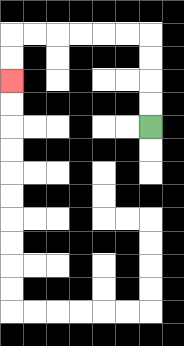{'start': '[6, 5]', 'end': '[0, 3]', 'path_directions': 'U,U,U,U,L,L,L,L,L,L,D,D', 'path_coordinates': '[[6, 5], [6, 4], [6, 3], [6, 2], [6, 1], [5, 1], [4, 1], [3, 1], [2, 1], [1, 1], [0, 1], [0, 2], [0, 3]]'}